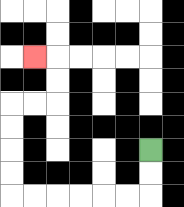{'start': '[6, 6]', 'end': '[1, 2]', 'path_directions': 'D,D,L,L,L,L,L,L,U,U,U,U,R,R,U,U,L', 'path_coordinates': '[[6, 6], [6, 7], [6, 8], [5, 8], [4, 8], [3, 8], [2, 8], [1, 8], [0, 8], [0, 7], [0, 6], [0, 5], [0, 4], [1, 4], [2, 4], [2, 3], [2, 2], [1, 2]]'}